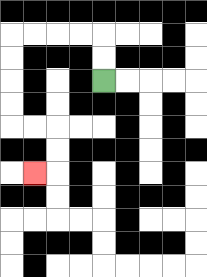{'start': '[4, 3]', 'end': '[1, 7]', 'path_directions': 'U,U,L,L,L,L,D,D,D,D,R,R,D,D,L', 'path_coordinates': '[[4, 3], [4, 2], [4, 1], [3, 1], [2, 1], [1, 1], [0, 1], [0, 2], [0, 3], [0, 4], [0, 5], [1, 5], [2, 5], [2, 6], [2, 7], [1, 7]]'}